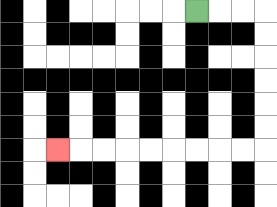{'start': '[8, 0]', 'end': '[2, 6]', 'path_directions': 'R,R,R,D,D,D,D,D,D,L,L,L,L,L,L,L,L,L', 'path_coordinates': '[[8, 0], [9, 0], [10, 0], [11, 0], [11, 1], [11, 2], [11, 3], [11, 4], [11, 5], [11, 6], [10, 6], [9, 6], [8, 6], [7, 6], [6, 6], [5, 6], [4, 6], [3, 6], [2, 6]]'}